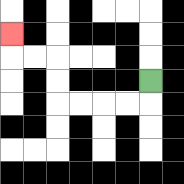{'start': '[6, 3]', 'end': '[0, 1]', 'path_directions': 'D,L,L,L,L,U,U,L,L,U', 'path_coordinates': '[[6, 3], [6, 4], [5, 4], [4, 4], [3, 4], [2, 4], [2, 3], [2, 2], [1, 2], [0, 2], [0, 1]]'}